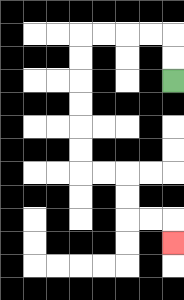{'start': '[7, 3]', 'end': '[7, 10]', 'path_directions': 'U,U,L,L,L,L,D,D,D,D,D,D,R,R,D,D,R,R,D', 'path_coordinates': '[[7, 3], [7, 2], [7, 1], [6, 1], [5, 1], [4, 1], [3, 1], [3, 2], [3, 3], [3, 4], [3, 5], [3, 6], [3, 7], [4, 7], [5, 7], [5, 8], [5, 9], [6, 9], [7, 9], [7, 10]]'}